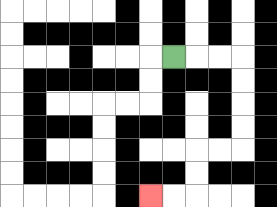{'start': '[7, 2]', 'end': '[6, 8]', 'path_directions': 'R,R,R,D,D,D,D,L,L,D,D,L,L', 'path_coordinates': '[[7, 2], [8, 2], [9, 2], [10, 2], [10, 3], [10, 4], [10, 5], [10, 6], [9, 6], [8, 6], [8, 7], [8, 8], [7, 8], [6, 8]]'}